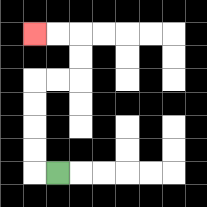{'start': '[2, 7]', 'end': '[1, 1]', 'path_directions': 'L,U,U,U,U,R,R,U,U,L,L', 'path_coordinates': '[[2, 7], [1, 7], [1, 6], [1, 5], [1, 4], [1, 3], [2, 3], [3, 3], [3, 2], [3, 1], [2, 1], [1, 1]]'}